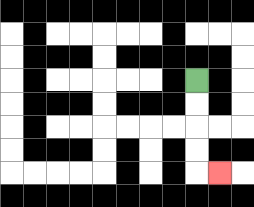{'start': '[8, 3]', 'end': '[9, 7]', 'path_directions': 'D,D,D,D,R', 'path_coordinates': '[[8, 3], [8, 4], [8, 5], [8, 6], [8, 7], [9, 7]]'}